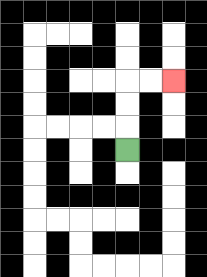{'start': '[5, 6]', 'end': '[7, 3]', 'path_directions': 'U,U,U,R,R', 'path_coordinates': '[[5, 6], [5, 5], [5, 4], [5, 3], [6, 3], [7, 3]]'}